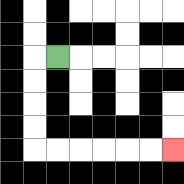{'start': '[2, 2]', 'end': '[7, 6]', 'path_directions': 'L,D,D,D,D,R,R,R,R,R,R', 'path_coordinates': '[[2, 2], [1, 2], [1, 3], [1, 4], [1, 5], [1, 6], [2, 6], [3, 6], [4, 6], [5, 6], [6, 6], [7, 6]]'}